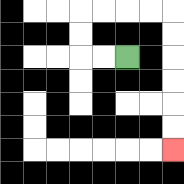{'start': '[5, 2]', 'end': '[7, 6]', 'path_directions': 'L,L,U,U,R,R,R,R,D,D,D,D,D,D', 'path_coordinates': '[[5, 2], [4, 2], [3, 2], [3, 1], [3, 0], [4, 0], [5, 0], [6, 0], [7, 0], [7, 1], [7, 2], [7, 3], [7, 4], [7, 5], [7, 6]]'}